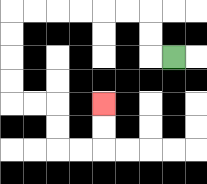{'start': '[7, 2]', 'end': '[4, 4]', 'path_directions': 'L,U,U,L,L,L,L,L,L,D,D,D,D,R,R,D,D,R,R,U,U', 'path_coordinates': '[[7, 2], [6, 2], [6, 1], [6, 0], [5, 0], [4, 0], [3, 0], [2, 0], [1, 0], [0, 0], [0, 1], [0, 2], [0, 3], [0, 4], [1, 4], [2, 4], [2, 5], [2, 6], [3, 6], [4, 6], [4, 5], [4, 4]]'}